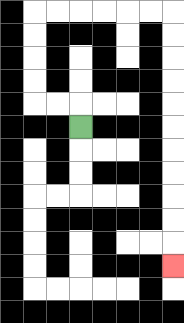{'start': '[3, 5]', 'end': '[7, 11]', 'path_directions': 'U,L,L,U,U,U,U,R,R,R,R,R,R,D,D,D,D,D,D,D,D,D,D,D', 'path_coordinates': '[[3, 5], [3, 4], [2, 4], [1, 4], [1, 3], [1, 2], [1, 1], [1, 0], [2, 0], [3, 0], [4, 0], [5, 0], [6, 0], [7, 0], [7, 1], [7, 2], [7, 3], [7, 4], [7, 5], [7, 6], [7, 7], [7, 8], [7, 9], [7, 10], [7, 11]]'}